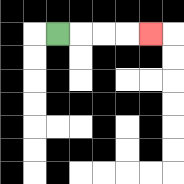{'start': '[2, 1]', 'end': '[6, 1]', 'path_directions': 'R,R,R,R', 'path_coordinates': '[[2, 1], [3, 1], [4, 1], [5, 1], [6, 1]]'}